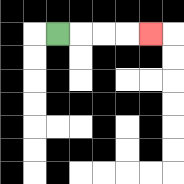{'start': '[2, 1]', 'end': '[6, 1]', 'path_directions': 'R,R,R,R', 'path_coordinates': '[[2, 1], [3, 1], [4, 1], [5, 1], [6, 1]]'}